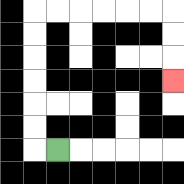{'start': '[2, 6]', 'end': '[7, 3]', 'path_directions': 'L,U,U,U,U,U,U,R,R,R,R,R,R,D,D,D', 'path_coordinates': '[[2, 6], [1, 6], [1, 5], [1, 4], [1, 3], [1, 2], [1, 1], [1, 0], [2, 0], [3, 0], [4, 0], [5, 0], [6, 0], [7, 0], [7, 1], [7, 2], [7, 3]]'}